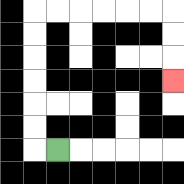{'start': '[2, 6]', 'end': '[7, 3]', 'path_directions': 'L,U,U,U,U,U,U,R,R,R,R,R,R,D,D,D', 'path_coordinates': '[[2, 6], [1, 6], [1, 5], [1, 4], [1, 3], [1, 2], [1, 1], [1, 0], [2, 0], [3, 0], [4, 0], [5, 0], [6, 0], [7, 0], [7, 1], [7, 2], [7, 3]]'}